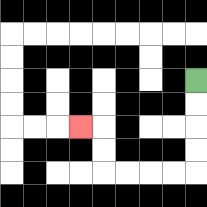{'start': '[8, 3]', 'end': '[3, 5]', 'path_directions': 'D,D,D,D,L,L,L,L,U,U,L', 'path_coordinates': '[[8, 3], [8, 4], [8, 5], [8, 6], [8, 7], [7, 7], [6, 7], [5, 7], [4, 7], [4, 6], [4, 5], [3, 5]]'}